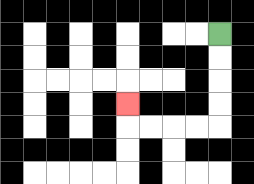{'start': '[9, 1]', 'end': '[5, 4]', 'path_directions': 'D,D,D,D,L,L,L,L,U', 'path_coordinates': '[[9, 1], [9, 2], [9, 3], [9, 4], [9, 5], [8, 5], [7, 5], [6, 5], [5, 5], [5, 4]]'}